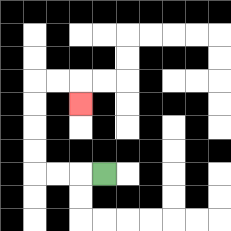{'start': '[4, 7]', 'end': '[3, 4]', 'path_directions': 'L,L,L,U,U,U,U,R,R,D', 'path_coordinates': '[[4, 7], [3, 7], [2, 7], [1, 7], [1, 6], [1, 5], [1, 4], [1, 3], [2, 3], [3, 3], [3, 4]]'}